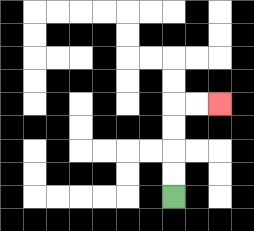{'start': '[7, 8]', 'end': '[9, 4]', 'path_directions': 'U,U,U,U,R,R', 'path_coordinates': '[[7, 8], [7, 7], [7, 6], [7, 5], [7, 4], [8, 4], [9, 4]]'}